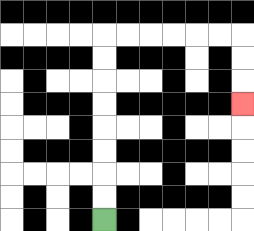{'start': '[4, 9]', 'end': '[10, 4]', 'path_directions': 'U,U,U,U,U,U,U,U,R,R,R,R,R,R,D,D,D', 'path_coordinates': '[[4, 9], [4, 8], [4, 7], [4, 6], [4, 5], [4, 4], [4, 3], [4, 2], [4, 1], [5, 1], [6, 1], [7, 1], [8, 1], [9, 1], [10, 1], [10, 2], [10, 3], [10, 4]]'}